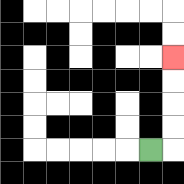{'start': '[6, 6]', 'end': '[7, 2]', 'path_directions': 'R,U,U,U,U', 'path_coordinates': '[[6, 6], [7, 6], [7, 5], [7, 4], [7, 3], [7, 2]]'}